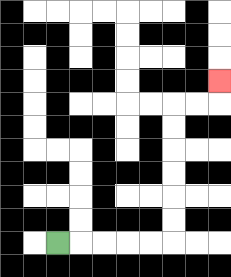{'start': '[2, 10]', 'end': '[9, 3]', 'path_directions': 'R,R,R,R,R,U,U,U,U,U,U,R,R,U', 'path_coordinates': '[[2, 10], [3, 10], [4, 10], [5, 10], [6, 10], [7, 10], [7, 9], [7, 8], [7, 7], [7, 6], [7, 5], [7, 4], [8, 4], [9, 4], [9, 3]]'}